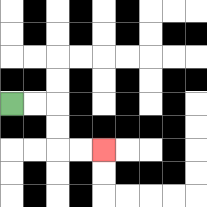{'start': '[0, 4]', 'end': '[4, 6]', 'path_directions': 'R,R,D,D,R,R', 'path_coordinates': '[[0, 4], [1, 4], [2, 4], [2, 5], [2, 6], [3, 6], [4, 6]]'}